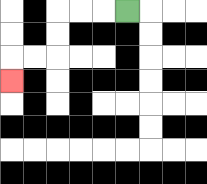{'start': '[5, 0]', 'end': '[0, 3]', 'path_directions': 'L,L,L,D,D,L,L,D', 'path_coordinates': '[[5, 0], [4, 0], [3, 0], [2, 0], [2, 1], [2, 2], [1, 2], [0, 2], [0, 3]]'}